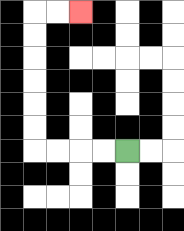{'start': '[5, 6]', 'end': '[3, 0]', 'path_directions': 'L,L,L,L,U,U,U,U,U,U,R,R', 'path_coordinates': '[[5, 6], [4, 6], [3, 6], [2, 6], [1, 6], [1, 5], [1, 4], [1, 3], [1, 2], [1, 1], [1, 0], [2, 0], [3, 0]]'}